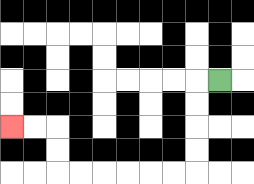{'start': '[9, 3]', 'end': '[0, 5]', 'path_directions': 'L,D,D,D,D,L,L,L,L,L,L,U,U,L,L', 'path_coordinates': '[[9, 3], [8, 3], [8, 4], [8, 5], [8, 6], [8, 7], [7, 7], [6, 7], [5, 7], [4, 7], [3, 7], [2, 7], [2, 6], [2, 5], [1, 5], [0, 5]]'}